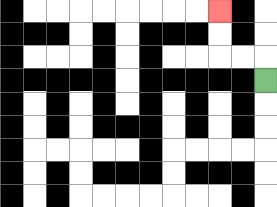{'start': '[11, 3]', 'end': '[9, 0]', 'path_directions': 'U,L,L,U,U', 'path_coordinates': '[[11, 3], [11, 2], [10, 2], [9, 2], [9, 1], [9, 0]]'}